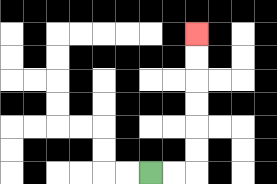{'start': '[6, 7]', 'end': '[8, 1]', 'path_directions': 'R,R,U,U,U,U,U,U', 'path_coordinates': '[[6, 7], [7, 7], [8, 7], [8, 6], [8, 5], [8, 4], [8, 3], [8, 2], [8, 1]]'}